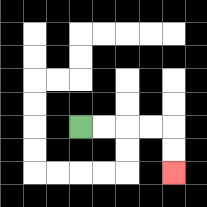{'start': '[3, 5]', 'end': '[7, 7]', 'path_directions': 'R,R,R,R,D,D', 'path_coordinates': '[[3, 5], [4, 5], [5, 5], [6, 5], [7, 5], [7, 6], [7, 7]]'}